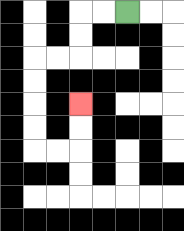{'start': '[5, 0]', 'end': '[3, 4]', 'path_directions': 'L,L,D,D,L,L,D,D,D,D,R,R,U,U', 'path_coordinates': '[[5, 0], [4, 0], [3, 0], [3, 1], [3, 2], [2, 2], [1, 2], [1, 3], [1, 4], [1, 5], [1, 6], [2, 6], [3, 6], [3, 5], [3, 4]]'}